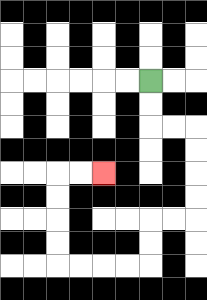{'start': '[6, 3]', 'end': '[4, 7]', 'path_directions': 'D,D,R,R,D,D,D,D,L,L,D,D,L,L,L,L,U,U,U,U,R,R', 'path_coordinates': '[[6, 3], [6, 4], [6, 5], [7, 5], [8, 5], [8, 6], [8, 7], [8, 8], [8, 9], [7, 9], [6, 9], [6, 10], [6, 11], [5, 11], [4, 11], [3, 11], [2, 11], [2, 10], [2, 9], [2, 8], [2, 7], [3, 7], [4, 7]]'}